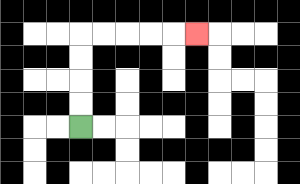{'start': '[3, 5]', 'end': '[8, 1]', 'path_directions': 'U,U,U,U,R,R,R,R,R', 'path_coordinates': '[[3, 5], [3, 4], [3, 3], [3, 2], [3, 1], [4, 1], [5, 1], [6, 1], [7, 1], [8, 1]]'}